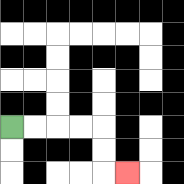{'start': '[0, 5]', 'end': '[5, 7]', 'path_directions': 'R,R,R,R,D,D,R', 'path_coordinates': '[[0, 5], [1, 5], [2, 5], [3, 5], [4, 5], [4, 6], [4, 7], [5, 7]]'}